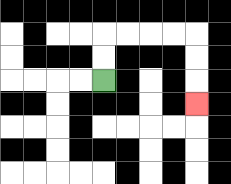{'start': '[4, 3]', 'end': '[8, 4]', 'path_directions': 'U,U,R,R,R,R,D,D,D', 'path_coordinates': '[[4, 3], [4, 2], [4, 1], [5, 1], [6, 1], [7, 1], [8, 1], [8, 2], [8, 3], [8, 4]]'}